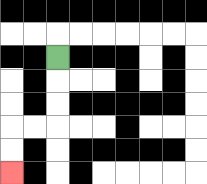{'start': '[2, 2]', 'end': '[0, 7]', 'path_directions': 'D,D,D,L,L,D,D', 'path_coordinates': '[[2, 2], [2, 3], [2, 4], [2, 5], [1, 5], [0, 5], [0, 6], [0, 7]]'}